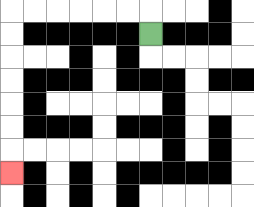{'start': '[6, 1]', 'end': '[0, 7]', 'path_directions': 'U,L,L,L,L,L,L,D,D,D,D,D,D,D', 'path_coordinates': '[[6, 1], [6, 0], [5, 0], [4, 0], [3, 0], [2, 0], [1, 0], [0, 0], [0, 1], [0, 2], [0, 3], [0, 4], [0, 5], [0, 6], [0, 7]]'}